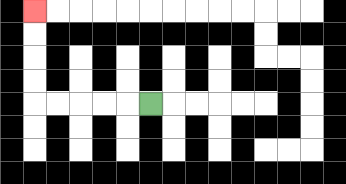{'start': '[6, 4]', 'end': '[1, 0]', 'path_directions': 'L,L,L,L,L,U,U,U,U', 'path_coordinates': '[[6, 4], [5, 4], [4, 4], [3, 4], [2, 4], [1, 4], [1, 3], [1, 2], [1, 1], [1, 0]]'}